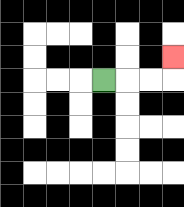{'start': '[4, 3]', 'end': '[7, 2]', 'path_directions': 'R,R,R,U', 'path_coordinates': '[[4, 3], [5, 3], [6, 3], [7, 3], [7, 2]]'}